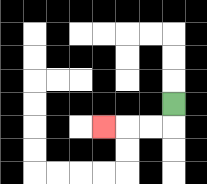{'start': '[7, 4]', 'end': '[4, 5]', 'path_directions': 'D,L,L,L', 'path_coordinates': '[[7, 4], [7, 5], [6, 5], [5, 5], [4, 5]]'}